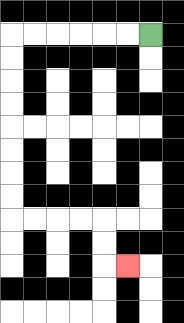{'start': '[6, 1]', 'end': '[5, 11]', 'path_directions': 'L,L,L,L,L,L,D,D,D,D,D,D,D,D,R,R,R,R,D,D,R', 'path_coordinates': '[[6, 1], [5, 1], [4, 1], [3, 1], [2, 1], [1, 1], [0, 1], [0, 2], [0, 3], [0, 4], [0, 5], [0, 6], [0, 7], [0, 8], [0, 9], [1, 9], [2, 9], [3, 9], [4, 9], [4, 10], [4, 11], [5, 11]]'}